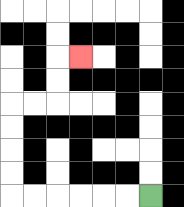{'start': '[6, 8]', 'end': '[3, 2]', 'path_directions': 'L,L,L,L,L,L,U,U,U,U,R,R,U,U,R', 'path_coordinates': '[[6, 8], [5, 8], [4, 8], [3, 8], [2, 8], [1, 8], [0, 8], [0, 7], [0, 6], [0, 5], [0, 4], [1, 4], [2, 4], [2, 3], [2, 2], [3, 2]]'}